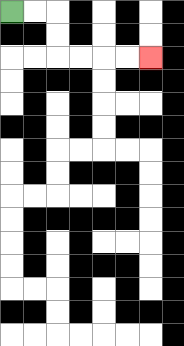{'start': '[0, 0]', 'end': '[6, 2]', 'path_directions': 'R,R,D,D,R,R,R,R', 'path_coordinates': '[[0, 0], [1, 0], [2, 0], [2, 1], [2, 2], [3, 2], [4, 2], [5, 2], [6, 2]]'}